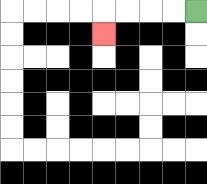{'start': '[8, 0]', 'end': '[4, 1]', 'path_directions': 'L,L,L,L,D', 'path_coordinates': '[[8, 0], [7, 0], [6, 0], [5, 0], [4, 0], [4, 1]]'}